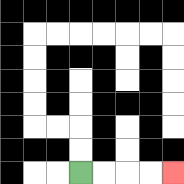{'start': '[3, 7]', 'end': '[7, 7]', 'path_directions': 'R,R,R,R', 'path_coordinates': '[[3, 7], [4, 7], [5, 7], [6, 7], [7, 7]]'}